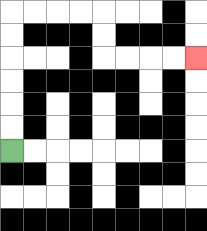{'start': '[0, 6]', 'end': '[8, 2]', 'path_directions': 'U,U,U,U,U,U,R,R,R,R,D,D,R,R,R,R', 'path_coordinates': '[[0, 6], [0, 5], [0, 4], [0, 3], [0, 2], [0, 1], [0, 0], [1, 0], [2, 0], [3, 0], [4, 0], [4, 1], [4, 2], [5, 2], [6, 2], [7, 2], [8, 2]]'}